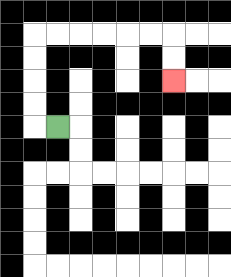{'start': '[2, 5]', 'end': '[7, 3]', 'path_directions': 'L,U,U,U,U,R,R,R,R,R,R,D,D', 'path_coordinates': '[[2, 5], [1, 5], [1, 4], [1, 3], [1, 2], [1, 1], [2, 1], [3, 1], [4, 1], [5, 1], [6, 1], [7, 1], [7, 2], [7, 3]]'}